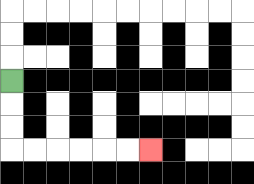{'start': '[0, 3]', 'end': '[6, 6]', 'path_directions': 'D,D,D,R,R,R,R,R,R', 'path_coordinates': '[[0, 3], [0, 4], [0, 5], [0, 6], [1, 6], [2, 6], [3, 6], [4, 6], [5, 6], [6, 6]]'}